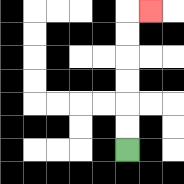{'start': '[5, 6]', 'end': '[6, 0]', 'path_directions': 'U,U,U,U,U,U,R', 'path_coordinates': '[[5, 6], [5, 5], [5, 4], [5, 3], [5, 2], [5, 1], [5, 0], [6, 0]]'}